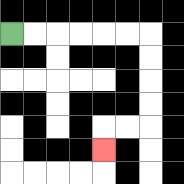{'start': '[0, 1]', 'end': '[4, 6]', 'path_directions': 'R,R,R,R,R,R,D,D,D,D,L,L,D', 'path_coordinates': '[[0, 1], [1, 1], [2, 1], [3, 1], [4, 1], [5, 1], [6, 1], [6, 2], [6, 3], [6, 4], [6, 5], [5, 5], [4, 5], [4, 6]]'}